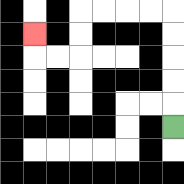{'start': '[7, 5]', 'end': '[1, 1]', 'path_directions': 'U,U,U,U,U,L,L,L,L,D,D,L,L,U', 'path_coordinates': '[[7, 5], [7, 4], [7, 3], [7, 2], [7, 1], [7, 0], [6, 0], [5, 0], [4, 0], [3, 0], [3, 1], [3, 2], [2, 2], [1, 2], [1, 1]]'}